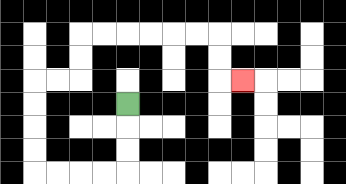{'start': '[5, 4]', 'end': '[10, 3]', 'path_directions': 'D,D,D,L,L,L,L,U,U,U,U,R,R,U,U,R,R,R,R,R,R,D,D,R', 'path_coordinates': '[[5, 4], [5, 5], [5, 6], [5, 7], [4, 7], [3, 7], [2, 7], [1, 7], [1, 6], [1, 5], [1, 4], [1, 3], [2, 3], [3, 3], [3, 2], [3, 1], [4, 1], [5, 1], [6, 1], [7, 1], [8, 1], [9, 1], [9, 2], [9, 3], [10, 3]]'}